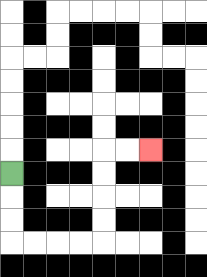{'start': '[0, 7]', 'end': '[6, 6]', 'path_directions': 'D,D,D,R,R,R,R,U,U,U,U,R,R', 'path_coordinates': '[[0, 7], [0, 8], [0, 9], [0, 10], [1, 10], [2, 10], [3, 10], [4, 10], [4, 9], [4, 8], [4, 7], [4, 6], [5, 6], [6, 6]]'}